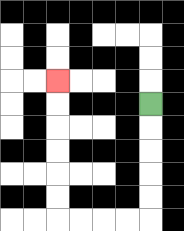{'start': '[6, 4]', 'end': '[2, 3]', 'path_directions': 'D,D,D,D,D,L,L,L,L,U,U,U,U,U,U', 'path_coordinates': '[[6, 4], [6, 5], [6, 6], [6, 7], [6, 8], [6, 9], [5, 9], [4, 9], [3, 9], [2, 9], [2, 8], [2, 7], [2, 6], [2, 5], [2, 4], [2, 3]]'}